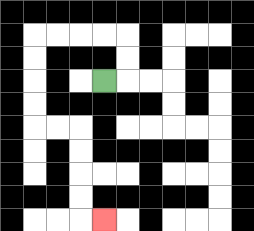{'start': '[4, 3]', 'end': '[4, 9]', 'path_directions': 'R,U,U,L,L,L,L,D,D,D,D,R,R,D,D,D,D,R', 'path_coordinates': '[[4, 3], [5, 3], [5, 2], [5, 1], [4, 1], [3, 1], [2, 1], [1, 1], [1, 2], [1, 3], [1, 4], [1, 5], [2, 5], [3, 5], [3, 6], [3, 7], [3, 8], [3, 9], [4, 9]]'}